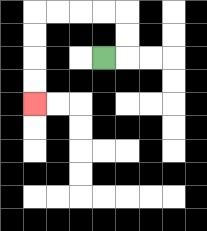{'start': '[4, 2]', 'end': '[1, 4]', 'path_directions': 'R,U,U,L,L,L,L,D,D,D,D', 'path_coordinates': '[[4, 2], [5, 2], [5, 1], [5, 0], [4, 0], [3, 0], [2, 0], [1, 0], [1, 1], [1, 2], [1, 3], [1, 4]]'}